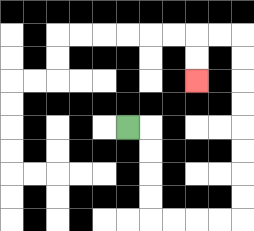{'start': '[5, 5]', 'end': '[8, 3]', 'path_directions': 'R,D,D,D,D,R,R,R,R,U,U,U,U,U,U,U,U,L,L,D,D', 'path_coordinates': '[[5, 5], [6, 5], [6, 6], [6, 7], [6, 8], [6, 9], [7, 9], [8, 9], [9, 9], [10, 9], [10, 8], [10, 7], [10, 6], [10, 5], [10, 4], [10, 3], [10, 2], [10, 1], [9, 1], [8, 1], [8, 2], [8, 3]]'}